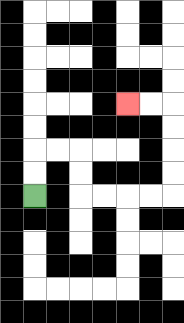{'start': '[1, 8]', 'end': '[5, 4]', 'path_directions': 'U,U,R,R,D,D,R,R,R,R,U,U,U,U,L,L', 'path_coordinates': '[[1, 8], [1, 7], [1, 6], [2, 6], [3, 6], [3, 7], [3, 8], [4, 8], [5, 8], [6, 8], [7, 8], [7, 7], [7, 6], [7, 5], [7, 4], [6, 4], [5, 4]]'}